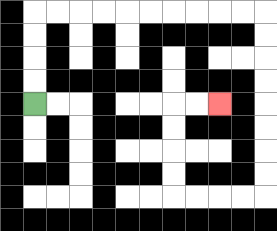{'start': '[1, 4]', 'end': '[9, 4]', 'path_directions': 'U,U,U,U,R,R,R,R,R,R,R,R,R,R,D,D,D,D,D,D,D,D,L,L,L,L,U,U,U,U,R,R', 'path_coordinates': '[[1, 4], [1, 3], [1, 2], [1, 1], [1, 0], [2, 0], [3, 0], [4, 0], [5, 0], [6, 0], [7, 0], [8, 0], [9, 0], [10, 0], [11, 0], [11, 1], [11, 2], [11, 3], [11, 4], [11, 5], [11, 6], [11, 7], [11, 8], [10, 8], [9, 8], [8, 8], [7, 8], [7, 7], [7, 6], [7, 5], [7, 4], [8, 4], [9, 4]]'}